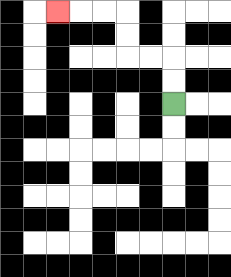{'start': '[7, 4]', 'end': '[2, 0]', 'path_directions': 'U,U,L,L,U,U,L,L,L', 'path_coordinates': '[[7, 4], [7, 3], [7, 2], [6, 2], [5, 2], [5, 1], [5, 0], [4, 0], [3, 0], [2, 0]]'}